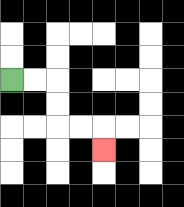{'start': '[0, 3]', 'end': '[4, 6]', 'path_directions': 'R,R,D,D,R,R,D', 'path_coordinates': '[[0, 3], [1, 3], [2, 3], [2, 4], [2, 5], [3, 5], [4, 5], [4, 6]]'}